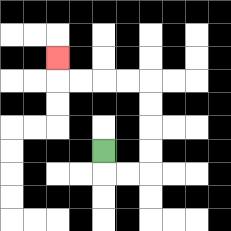{'start': '[4, 6]', 'end': '[2, 2]', 'path_directions': 'D,R,R,U,U,U,U,L,L,L,L,U', 'path_coordinates': '[[4, 6], [4, 7], [5, 7], [6, 7], [6, 6], [6, 5], [6, 4], [6, 3], [5, 3], [4, 3], [3, 3], [2, 3], [2, 2]]'}